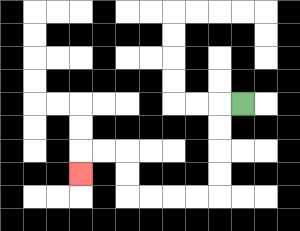{'start': '[10, 4]', 'end': '[3, 7]', 'path_directions': 'L,D,D,D,D,L,L,L,L,U,U,L,L,D', 'path_coordinates': '[[10, 4], [9, 4], [9, 5], [9, 6], [9, 7], [9, 8], [8, 8], [7, 8], [6, 8], [5, 8], [5, 7], [5, 6], [4, 6], [3, 6], [3, 7]]'}